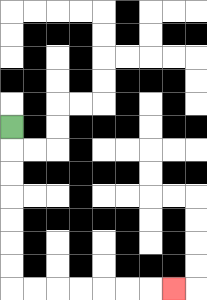{'start': '[0, 5]', 'end': '[7, 12]', 'path_directions': 'D,D,D,D,D,D,D,R,R,R,R,R,R,R', 'path_coordinates': '[[0, 5], [0, 6], [0, 7], [0, 8], [0, 9], [0, 10], [0, 11], [0, 12], [1, 12], [2, 12], [3, 12], [4, 12], [5, 12], [6, 12], [7, 12]]'}